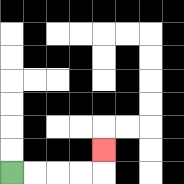{'start': '[0, 7]', 'end': '[4, 6]', 'path_directions': 'R,R,R,R,U', 'path_coordinates': '[[0, 7], [1, 7], [2, 7], [3, 7], [4, 7], [4, 6]]'}